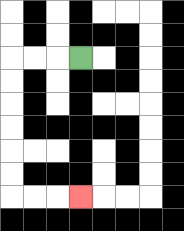{'start': '[3, 2]', 'end': '[3, 8]', 'path_directions': 'L,L,L,D,D,D,D,D,D,R,R,R', 'path_coordinates': '[[3, 2], [2, 2], [1, 2], [0, 2], [0, 3], [0, 4], [0, 5], [0, 6], [0, 7], [0, 8], [1, 8], [2, 8], [3, 8]]'}